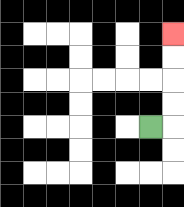{'start': '[6, 5]', 'end': '[7, 1]', 'path_directions': 'R,U,U,U,U', 'path_coordinates': '[[6, 5], [7, 5], [7, 4], [7, 3], [7, 2], [7, 1]]'}